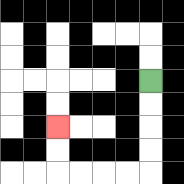{'start': '[6, 3]', 'end': '[2, 5]', 'path_directions': 'D,D,D,D,L,L,L,L,U,U', 'path_coordinates': '[[6, 3], [6, 4], [6, 5], [6, 6], [6, 7], [5, 7], [4, 7], [3, 7], [2, 7], [2, 6], [2, 5]]'}